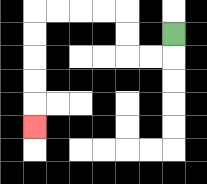{'start': '[7, 1]', 'end': '[1, 5]', 'path_directions': 'D,L,L,U,U,L,L,L,L,D,D,D,D,D', 'path_coordinates': '[[7, 1], [7, 2], [6, 2], [5, 2], [5, 1], [5, 0], [4, 0], [3, 0], [2, 0], [1, 0], [1, 1], [1, 2], [1, 3], [1, 4], [1, 5]]'}